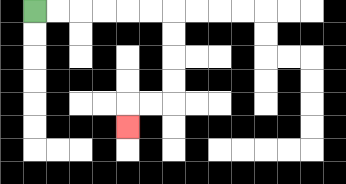{'start': '[1, 0]', 'end': '[5, 5]', 'path_directions': 'R,R,R,R,R,R,D,D,D,D,L,L,D', 'path_coordinates': '[[1, 0], [2, 0], [3, 0], [4, 0], [5, 0], [6, 0], [7, 0], [7, 1], [7, 2], [7, 3], [7, 4], [6, 4], [5, 4], [5, 5]]'}